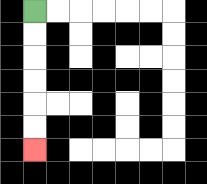{'start': '[1, 0]', 'end': '[1, 6]', 'path_directions': 'D,D,D,D,D,D', 'path_coordinates': '[[1, 0], [1, 1], [1, 2], [1, 3], [1, 4], [1, 5], [1, 6]]'}